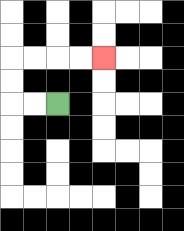{'start': '[2, 4]', 'end': '[4, 2]', 'path_directions': 'L,L,U,U,R,R,R,R', 'path_coordinates': '[[2, 4], [1, 4], [0, 4], [0, 3], [0, 2], [1, 2], [2, 2], [3, 2], [4, 2]]'}